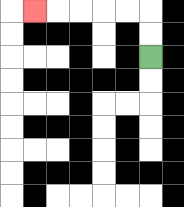{'start': '[6, 2]', 'end': '[1, 0]', 'path_directions': 'U,U,L,L,L,L,L', 'path_coordinates': '[[6, 2], [6, 1], [6, 0], [5, 0], [4, 0], [3, 0], [2, 0], [1, 0]]'}